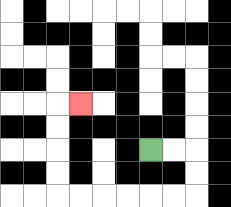{'start': '[6, 6]', 'end': '[3, 4]', 'path_directions': 'R,R,D,D,L,L,L,L,L,L,U,U,U,U,R', 'path_coordinates': '[[6, 6], [7, 6], [8, 6], [8, 7], [8, 8], [7, 8], [6, 8], [5, 8], [4, 8], [3, 8], [2, 8], [2, 7], [2, 6], [2, 5], [2, 4], [3, 4]]'}